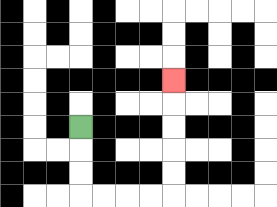{'start': '[3, 5]', 'end': '[7, 3]', 'path_directions': 'D,D,D,R,R,R,R,U,U,U,U,U', 'path_coordinates': '[[3, 5], [3, 6], [3, 7], [3, 8], [4, 8], [5, 8], [6, 8], [7, 8], [7, 7], [7, 6], [7, 5], [7, 4], [7, 3]]'}